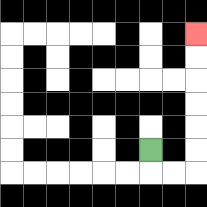{'start': '[6, 6]', 'end': '[8, 1]', 'path_directions': 'D,R,R,U,U,U,U,U,U', 'path_coordinates': '[[6, 6], [6, 7], [7, 7], [8, 7], [8, 6], [8, 5], [8, 4], [8, 3], [8, 2], [8, 1]]'}